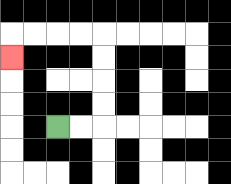{'start': '[2, 5]', 'end': '[0, 2]', 'path_directions': 'R,R,U,U,U,U,L,L,L,L,D', 'path_coordinates': '[[2, 5], [3, 5], [4, 5], [4, 4], [4, 3], [4, 2], [4, 1], [3, 1], [2, 1], [1, 1], [0, 1], [0, 2]]'}